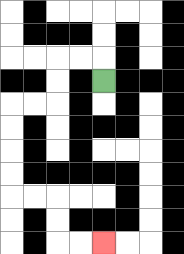{'start': '[4, 3]', 'end': '[4, 10]', 'path_directions': 'U,L,L,D,D,L,L,D,D,D,D,R,R,D,D,R,R', 'path_coordinates': '[[4, 3], [4, 2], [3, 2], [2, 2], [2, 3], [2, 4], [1, 4], [0, 4], [0, 5], [0, 6], [0, 7], [0, 8], [1, 8], [2, 8], [2, 9], [2, 10], [3, 10], [4, 10]]'}